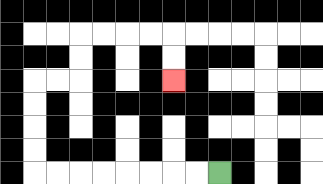{'start': '[9, 7]', 'end': '[7, 3]', 'path_directions': 'L,L,L,L,L,L,L,L,U,U,U,U,R,R,U,U,R,R,R,R,D,D', 'path_coordinates': '[[9, 7], [8, 7], [7, 7], [6, 7], [5, 7], [4, 7], [3, 7], [2, 7], [1, 7], [1, 6], [1, 5], [1, 4], [1, 3], [2, 3], [3, 3], [3, 2], [3, 1], [4, 1], [5, 1], [6, 1], [7, 1], [7, 2], [7, 3]]'}